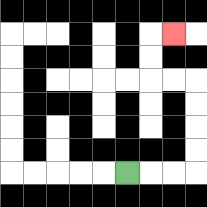{'start': '[5, 7]', 'end': '[7, 1]', 'path_directions': 'R,R,R,U,U,U,U,L,L,U,U,R', 'path_coordinates': '[[5, 7], [6, 7], [7, 7], [8, 7], [8, 6], [8, 5], [8, 4], [8, 3], [7, 3], [6, 3], [6, 2], [6, 1], [7, 1]]'}